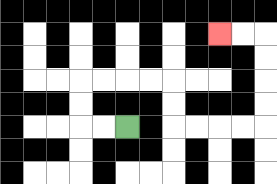{'start': '[5, 5]', 'end': '[9, 1]', 'path_directions': 'L,L,U,U,R,R,R,R,D,D,R,R,R,R,U,U,U,U,L,L', 'path_coordinates': '[[5, 5], [4, 5], [3, 5], [3, 4], [3, 3], [4, 3], [5, 3], [6, 3], [7, 3], [7, 4], [7, 5], [8, 5], [9, 5], [10, 5], [11, 5], [11, 4], [11, 3], [11, 2], [11, 1], [10, 1], [9, 1]]'}